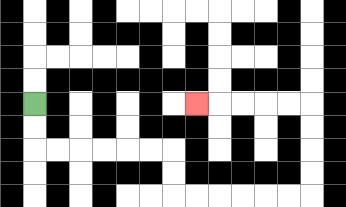{'start': '[1, 4]', 'end': '[8, 4]', 'path_directions': 'D,D,R,R,R,R,R,R,D,D,R,R,R,R,R,R,U,U,U,U,L,L,L,L,L', 'path_coordinates': '[[1, 4], [1, 5], [1, 6], [2, 6], [3, 6], [4, 6], [5, 6], [6, 6], [7, 6], [7, 7], [7, 8], [8, 8], [9, 8], [10, 8], [11, 8], [12, 8], [13, 8], [13, 7], [13, 6], [13, 5], [13, 4], [12, 4], [11, 4], [10, 4], [9, 4], [8, 4]]'}